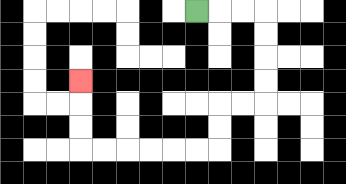{'start': '[8, 0]', 'end': '[3, 3]', 'path_directions': 'R,R,R,D,D,D,D,L,L,D,D,L,L,L,L,L,L,U,U,U', 'path_coordinates': '[[8, 0], [9, 0], [10, 0], [11, 0], [11, 1], [11, 2], [11, 3], [11, 4], [10, 4], [9, 4], [9, 5], [9, 6], [8, 6], [7, 6], [6, 6], [5, 6], [4, 6], [3, 6], [3, 5], [3, 4], [3, 3]]'}